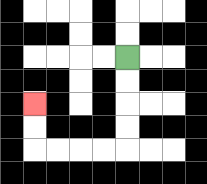{'start': '[5, 2]', 'end': '[1, 4]', 'path_directions': 'D,D,D,D,L,L,L,L,U,U', 'path_coordinates': '[[5, 2], [5, 3], [5, 4], [5, 5], [5, 6], [4, 6], [3, 6], [2, 6], [1, 6], [1, 5], [1, 4]]'}